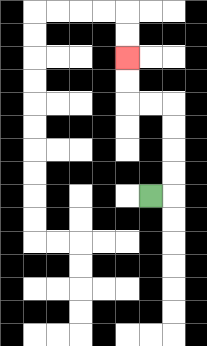{'start': '[6, 8]', 'end': '[5, 2]', 'path_directions': 'R,U,U,U,U,L,L,U,U', 'path_coordinates': '[[6, 8], [7, 8], [7, 7], [7, 6], [7, 5], [7, 4], [6, 4], [5, 4], [5, 3], [5, 2]]'}